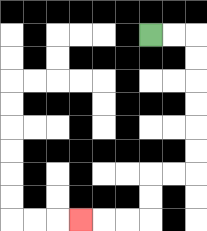{'start': '[6, 1]', 'end': '[3, 9]', 'path_directions': 'R,R,D,D,D,D,D,D,L,L,D,D,L,L,L', 'path_coordinates': '[[6, 1], [7, 1], [8, 1], [8, 2], [8, 3], [8, 4], [8, 5], [8, 6], [8, 7], [7, 7], [6, 7], [6, 8], [6, 9], [5, 9], [4, 9], [3, 9]]'}